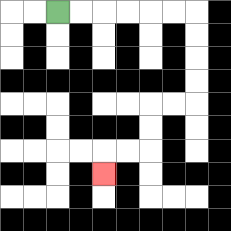{'start': '[2, 0]', 'end': '[4, 7]', 'path_directions': 'R,R,R,R,R,R,D,D,D,D,L,L,D,D,L,L,D', 'path_coordinates': '[[2, 0], [3, 0], [4, 0], [5, 0], [6, 0], [7, 0], [8, 0], [8, 1], [8, 2], [8, 3], [8, 4], [7, 4], [6, 4], [6, 5], [6, 6], [5, 6], [4, 6], [4, 7]]'}